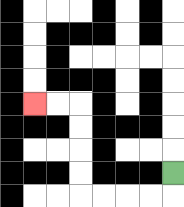{'start': '[7, 7]', 'end': '[1, 4]', 'path_directions': 'D,L,L,L,L,U,U,U,U,L,L', 'path_coordinates': '[[7, 7], [7, 8], [6, 8], [5, 8], [4, 8], [3, 8], [3, 7], [3, 6], [3, 5], [3, 4], [2, 4], [1, 4]]'}